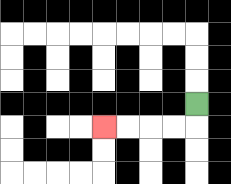{'start': '[8, 4]', 'end': '[4, 5]', 'path_directions': 'D,L,L,L,L', 'path_coordinates': '[[8, 4], [8, 5], [7, 5], [6, 5], [5, 5], [4, 5]]'}